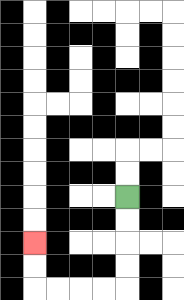{'start': '[5, 8]', 'end': '[1, 10]', 'path_directions': 'D,D,D,D,L,L,L,L,U,U', 'path_coordinates': '[[5, 8], [5, 9], [5, 10], [5, 11], [5, 12], [4, 12], [3, 12], [2, 12], [1, 12], [1, 11], [1, 10]]'}